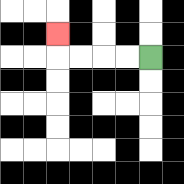{'start': '[6, 2]', 'end': '[2, 1]', 'path_directions': 'L,L,L,L,U', 'path_coordinates': '[[6, 2], [5, 2], [4, 2], [3, 2], [2, 2], [2, 1]]'}